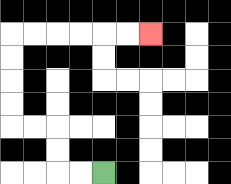{'start': '[4, 7]', 'end': '[6, 1]', 'path_directions': 'L,L,U,U,L,L,U,U,U,U,R,R,R,R,R,R', 'path_coordinates': '[[4, 7], [3, 7], [2, 7], [2, 6], [2, 5], [1, 5], [0, 5], [0, 4], [0, 3], [0, 2], [0, 1], [1, 1], [2, 1], [3, 1], [4, 1], [5, 1], [6, 1]]'}